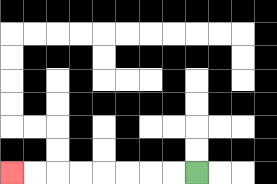{'start': '[8, 7]', 'end': '[0, 7]', 'path_directions': 'L,L,L,L,L,L,L,L', 'path_coordinates': '[[8, 7], [7, 7], [6, 7], [5, 7], [4, 7], [3, 7], [2, 7], [1, 7], [0, 7]]'}